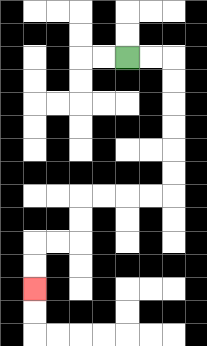{'start': '[5, 2]', 'end': '[1, 12]', 'path_directions': 'R,R,D,D,D,D,D,D,L,L,L,L,D,D,L,L,D,D', 'path_coordinates': '[[5, 2], [6, 2], [7, 2], [7, 3], [7, 4], [7, 5], [7, 6], [7, 7], [7, 8], [6, 8], [5, 8], [4, 8], [3, 8], [3, 9], [3, 10], [2, 10], [1, 10], [1, 11], [1, 12]]'}